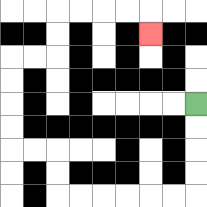{'start': '[8, 4]', 'end': '[6, 1]', 'path_directions': 'D,D,D,D,L,L,L,L,L,L,U,U,L,L,U,U,U,U,R,R,U,U,R,R,R,R,D', 'path_coordinates': '[[8, 4], [8, 5], [8, 6], [8, 7], [8, 8], [7, 8], [6, 8], [5, 8], [4, 8], [3, 8], [2, 8], [2, 7], [2, 6], [1, 6], [0, 6], [0, 5], [0, 4], [0, 3], [0, 2], [1, 2], [2, 2], [2, 1], [2, 0], [3, 0], [4, 0], [5, 0], [6, 0], [6, 1]]'}